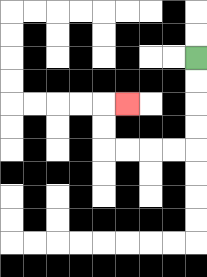{'start': '[8, 2]', 'end': '[5, 4]', 'path_directions': 'D,D,D,D,L,L,L,L,U,U,R', 'path_coordinates': '[[8, 2], [8, 3], [8, 4], [8, 5], [8, 6], [7, 6], [6, 6], [5, 6], [4, 6], [4, 5], [4, 4], [5, 4]]'}